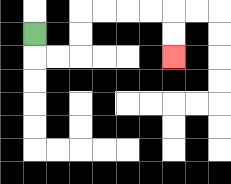{'start': '[1, 1]', 'end': '[7, 2]', 'path_directions': 'D,R,R,U,U,R,R,R,R,D,D', 'path_coordinates': '[[1, 1], [1, 2], [2, 2], [3, 2], [3, 1], [3, 0], [4, 0], [5, 0], [6, 0], [7, 0], [7, 1], [7, 2]]'}